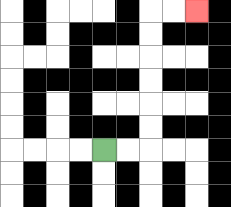{'start': '[4, 6]', 'end': '[8, 0]', 'path_directions': 'R,R,U,U,U,U,U,U,R,R', 'path_coordinates': '[[4, 6], [5, 6], [6, 6], [6, 5], [6, 4], [6, 3], [6, 2], [6, 1], [6, 0], [7, 0], [8, 0]]'}